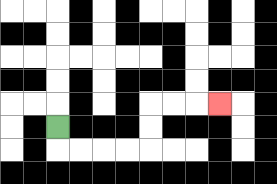{'start': '[2, 5]', 'end': '[9, 4]', 'path_directions': 'D,R,R,R,R,U,U,R,R,R', 'path_coordinates': '[[2, 5], [2, 6], [3, 6], [4, 6], [5, 6], [6, 6], [6, 5], [6, 4], [7, 4], [8, 4], [9, 4]]'}